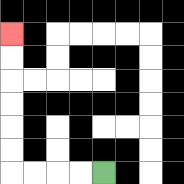{'start': '[4, 7]', 'end': '[0, 1]', 'path_directions': 'L,L,L,L,U,U,U,U,U,U', 'path_coordinates': '[[4, 7], [3, 7], [2, 7], [1, 7], [0, 7], [0, 6], [0, 5], [0, 4], [0, 3], [0, 2], [0, 1]]'}